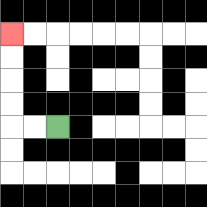{'start': '[2, 5]', 'end': '[0, 1]', 'path_directions': 'L,L,U,U,U,U', 'path_coordinates': '[[2, 5], [1, 5], [0, 5], [0, 4], [0, 3], [0, 2], [0, 1]]'}